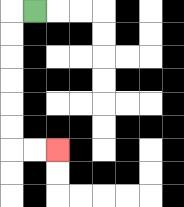{'start': '[1, 0]', 'end': '[2, 6]', 'path_directions': 'L,D,D,D,D,D,D,R,R', 'path_coordinates': '[[1, 0], [0, 0], [0, 1], [0, 2], [0, 3], [0, 4], [0, 5], [0, 6], [1, 6], [2, 6]]'}